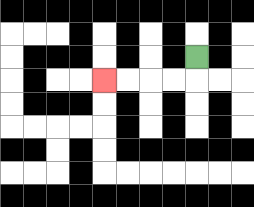{'start': '[8, 2]', 'end': '[4, 3]', 'path_directions': 'D,L,L,L,L', 'path_coordinates': '[[8, 2], [8, 3], [7, 3], [6, 3], [5, 3], [4, 3]]'}